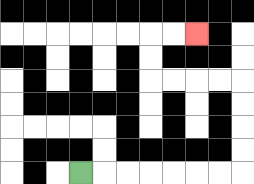{'start': '[3, 7]', 'end': '[8, 1]', 'path_directions': 'R,R,R,R,R,R,R,U,U,U,U,L,L,L,L,U,U,R,R', 'path_coordinates': '[[3, 7], [4, 7], [5, 7], [6, 7], [7, 7], [8, 7], [9, 7], [10, 7], [10, 6], [10, 5], [10, 4], [10, 3], [9, 3], [8, 3], [7, 3], [6, 3], [6, 2], [6, 1], [7, 1], [8, 1]]'}